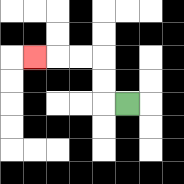{'start': '[5, 4]', 'end': '[1, 2]', 'path_directions': 'L,U,U,L,L,L', 'path_coordinates': '[[5, 4], [4, 4], [4, 3], [4, 2], [3, 2], [2, 2], [1, 2]]'}